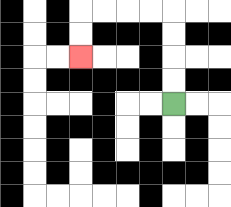{'start': '[7, 4]', 'end': '[3, 2]', 'path_directions': 'U,U,U,U,L,L,L,L,D,D', 'path_coordinates': '[[7, 4], [7, 3], [7, 2], [7, 1], [7, 0], [6, 0], [5, 0], [4, 0], [3, 0], [3, 1], [3, 2]]'}